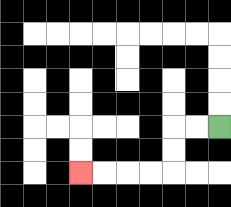{'start': '[9, 5]', 'end': '[3, 7]', 'path_directions': 'L,L,D,D,L,L,L,L', 'path_coordinates': '[[9, 5], [8, 5], [7, 5], [7, 6], [7, 7], [6, 7], [5, 7], [4, 7], [3, 7]]'}